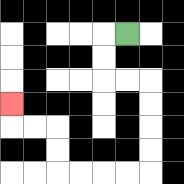{'start': '[5, 1]', 'end': '[0, 4]', 'path_directions': 'L,D,D,R,R,D,D,D,D,L,L,L,L,U,U,L,L,U', 'path_coordinates': '[[5, 1], [4, 1], [4, 2], [4, 3], [5, 3], [6, 3], [6, 4], [6, 5], [6, 6], [6, 7], [5, 7], [4, 7], [3, 7], [2, 7], [2, 6], [2, 5], [1, 5], [0, 5], [0, 4]]'}